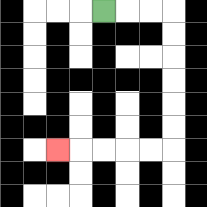{'start': '[4, 0]', 'end': '[2, 6]', 'path_directions': 'R,R,R,D,D,D,D,D,D,L,L,L,L,L', 'path_coordinates': '[[4, 0], [5, 0], [6, 0], [7, 0], [7, 1], [7, 2], [7, 3], [7, 4], [7, 5], [7, 6], [6, 6], [5, 6], [4, 6], [3, 6], [2, 6]]'}